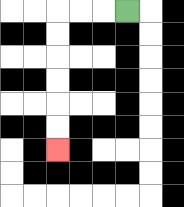{'start': '[5, 0]', 'end': '[2, 6]', 'path_directions': 'L,L,L,D,D,D,D,D,D', 'path_coordinates': '[[5, 0], [4, 0], [3, 0], [2, 0], [2, 1], [2, 2], [2, 3], [2, 4], [2, 5], [2, 6]]'}